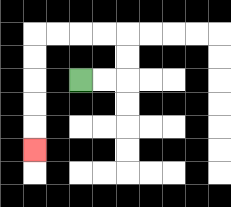{'start': '[3, 3]', 'end': '[1, 6]', 'path_directions': 'R,R,U,U,L,L,L,L,D,D,D,D,D', 'path_coordinates': '[[3, 3], [4, 3], [5, 3], [5, 2], [5, 1], [4, 1], [3, 1], [2, 1], [1, 1], [1, 2], [1, 3], [1, 4], [1, 5], [1, 6]]'}